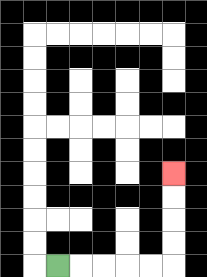{'start': '[2, 11]', 'end': '[7, 7]', 'path_directions': 'R,R,R,R,R,U,U,U,U', 'path_coordinates': '[[2, 11], [3, 11], [4, 11], [5, 11], [6, 11], [7, 11], [7, 10], [7, 9], [7, 8], [7, 7]]'}